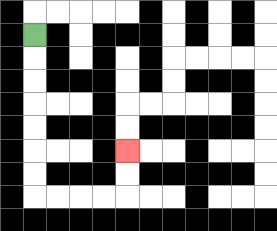{'start': '[1, 1]', 'end': '[5, 6]', 'path_directions': 'D,D,D,D,D,D,D,R,R,R,R,U,U', 'path_coordinates': '[[1, 1], [1, 2], [1, 3], [1, 4], [1, 5], [1, 6], [1, 7], [1, 8], [2, 8], [3, 8], [4, 8], [5, 8], [5, 7], [5, 6]]'}